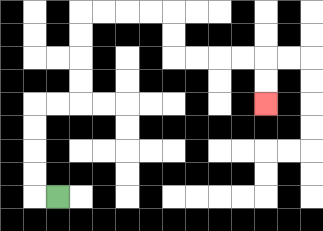{'start': '[2, 8]', 'end': '[11, 4]', 'path_directions': 'L,U,U,U,U,R,R,U,U,U,U,R,R,R,R,D,D,R,R,R,R,D,D', 'path_coordinates': '[[2, 8], [1, 8], [1, 7], [1, 6], [1, 5], [1, 4], [2, 4], [3, 4], [3, 3], [3, 2], [3, 1], [3, 0], [4, 0], [5, 0], [6, 0], [7, 0], [7, 1], [7, 2], [8, 2], [9, 2], [10, 2], [11, 2], [11, 3], [11, 4]]'}